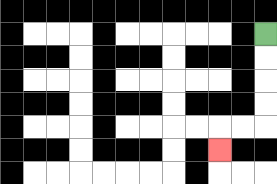{'start': '[11, 1]', 'end': '[9, 6]', 'path_directions': 'D,D,D,D,L,L,D', 'path_coordinates': '[[11, 1], [11, 2], [11, 3], [11, 4], [11, 5], [10, 5], [9, 5], [9, 6]]'}